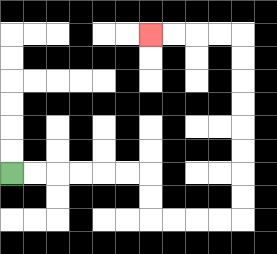{'start': '[0, 7]', 'end': '[6, 1]', 'path_directions': 'R,R,R,R,R,R,D,D,R,R,R,R,U,U,U,U,U,U,U,U,L,L,L,L', 'path_coordinates': '[[0, 7], [1, 7], [2, 7], [3, 7], [4, 7], [5, 7], [6, 7], [6, 8], [6, 9], [7, 9], [8, 9], [9, 9], [10, 9], [10, 8], [10, 7], [10, 6], [10, 5], [10, 4], [10, 3], [10, 2], [10, 1], [9, 1], [8, 1], [7, 1], [6, 1]]'}